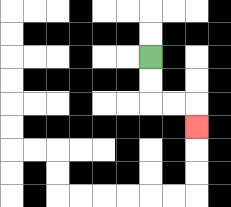{'start': '[6, 2]', 'end': '[8, 5]', 'path_directions': 'D,D,R,R,D', 'path_coordinates': '[[6, 2], [6, 3], [6, 4], [7, 4], [8, 4], [8, 5]]'}